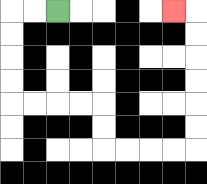{'start': '[2, 0]', 'end': '[7, 0]', 'path_directions': 'L,L,D,D,D,D,R,R,R,R,D,D,R,R,R,R,U,U,U,U,U,U,L', 'path_coordinates': '[[2, 0], [1, 0], [0, 0], [0, 1], [0, 2], [0, 3], [0, 4], [1, 4], [2, 4], [3, 4], [4, 4], [4, 5], [4, 6], [5, 6], [6, 6], [7, 6], [8, 6], [8, 5], [8, 4], [8, 3], [8, 2], [8, 1], [8, 0], [7, 0]]'}